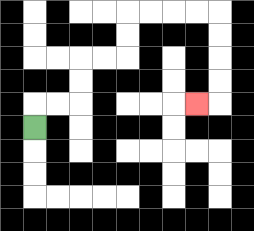{'start': '[1, 5]', 'end': '[8, 4]', 'path_directions': 'U,R,R,U,U,R,R,U,U,R,R,R,R,D,D,D,D,L', 'path_coordinates': '[[1, 5], [1, 4], [2, 4], [3, 4], [3, 3], [3, 2], [4, 2], [5, 2], [5, 1], [5, 0], [6, 0], [7, 0], [8, 0], [9, 0], [9, 1], [9, 2], [9, 3], [9, 4], [8, 4]]'}